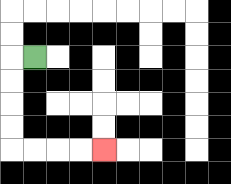{'start': '[1, 2]', 'end': '[4, 6]', 'path_directions': 'L,D,D,D,D,R,R,R,R', 'path_coordinates': '[[1, 2], [0, 2], [0, 3], [0, 4], [0, 5], [0, 6], [1, 6], [2, 6], [3, 6], [4, 6]]'}